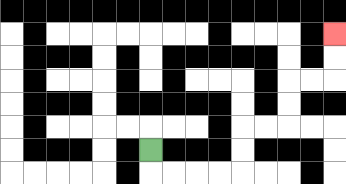{'start': '[6, 6]', 'end': '[14, 1]', 'path_directions': 'D,R,R,R,R,U,U,R,R,U,U,R,R,U,U', 'path_coordinates': '[[6, 6], [6, 7], [7, 7], [8, 7], [9, 7], [10, 7], [10, 6], [10, 5], [11, 5], [12, 5], [12, 4], [12, 3], [13, 3], [14, 3], [14, 2], [14, 1]]'}